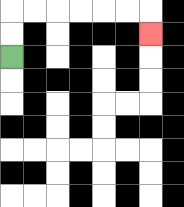{'start': '[0, 2]', 'end': '[6, 1]', 'path_directions': 'U,U,R,R,R,R,R,R,D', 'path_coordinates': '[[0, 2], [0, 1], [0, 0], [1, 0], [2, 0], [3, 0], [4, 0], [5, 0], [6, 0], [6, 1]]'}